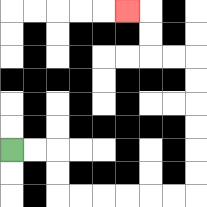{'start': '[0, 6]', 'end': '[5, 0]', 'path_directions': 'R,R,D,D,R,R,R,R,R,R,U,U,U,U,U,U,L,L,U,U,L', 'path_coordinates': '[[0, 6], [1, 6], [2, 6], [2, 7], [2, 8], [3, 8], [4, 8], [5, 8], [6, 8], [7, 8], [8, 8], [8, 7], [8, 6], [8, 5], [8, 4], [8, 3], [8, 2], [7, 2], [6, 2], [6, 1], [6, 0], [5, 0]]'}